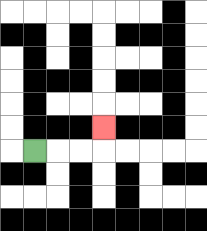{'start': '[1, 6]', 'end': '[4, 5]', 'path_directions': 'R,R,R,U', 'path_coordinates': '[[1, 6], [2, 6], [3, 6], [4, 6], [4, 5]]'}